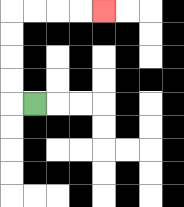{'start': '[1, 4]', 'end': '[4, 0]', 'path_directions': 'L,U,U,U,U,R,R,R,R', 'path_coordinates': '[[1, 4], [0, 4], [0, 3], [0, 2], [0, 1], [0, 0], [1, 0], [2, 0], [3, 0], [4, 0]]'}